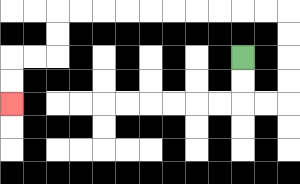{'start': '[10, 2]', 'end': '[0, 4]', 'path_directions': 'D,D,R,R,U,U,U,U,L,L,L,L,L,L,L,L,L,L,D,D,L,L,D,D', 'path_coordinates': '[[10, 2], [10, 3], [10, 4], [11, 4], [12, 4], [12, 3], [12, 2], [12, 1], [12, 0], [11, 0], [10, 0], [9, 0], [8, 0], [7, 0], [6, 0], [5, 0], [4, 0], [3, 0], [2, 0], [2, 1], [2, 2], [1, 2], [0, 2], [0, 3], [0, 4]]'}